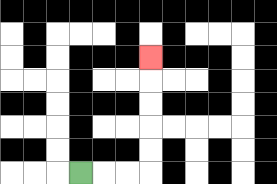{'start': '[3, 7]', 'end': '[6, 2]', 'path_directions': 'R,R,R,U,U,U,U,U', 'path_coordinates': '[[3, 7], [4, 7], [5, 7], [6, 7], [6, 6], [6, 5], [6, 4], [6, 3], [6, 2]]'}